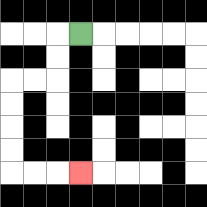{'start': '[3, 1]', 'end': '[3, 7]', 'path_directions': 'L,D,D,L,L,D,D,D,D,R,R,R', 'path_coordinates': '[[3, 1], [2, 1], [2, 2], [2, 3], [1, 3], [0, 3], [0, 4], [0, 5], [0, 6], [0, 7], [1, 7], [2, 7], [3, 7]]'}